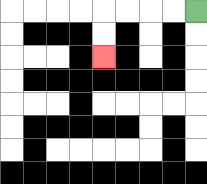{'start': '[8, 0]', 'end': '[4, 2]', 'path_directions': 'L,L,L,L,D,D', 'path_coordinates': '[[8, 0], [7, 0], [6, 0], [5, 0], [4, 0], [4, 1], [4, 2]]'}